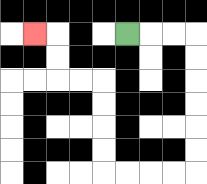{'start': '[5, 1]', 'end': '[1, 1]', 'path_directions': 'R,R,R,D,D,D,D,D,D,L,L,L,L,U,U,U,U,L,L,U,U,L', 'path_coordinates': '[[5, 1], [6, 1], [7, 1], [8, 1], [8, 2], [8, 3], [8, 4], [8, 5], [8, 6], [8, 7], [7, 7], [6, 7], [5, 7], [4, 7], [4, 6], [4, 5], [4, 4], [4, 3], [3, 3], [2, 3], [2, 2], [2, 1], [1, 1]]'}